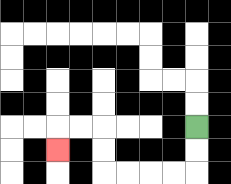{'start': '[8, 5]', 'end': '[2, 6]', 'path_directions': 'D,D,L,L,L,L,U,U,L,L,D', 'path_coordinates': '[[8, 5], [8, 6], [8, 7], [7, 7], [6, 7], [5, 7], [4, 7], [4, 6], [4, 5], [3, 5], [2, 5], [2, 6]]'}